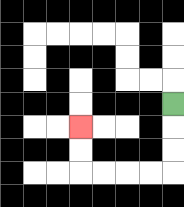{'start': '[7, 4]', 'end': '[3, 5]', 'path_directions': 'D,D,D,L,L,L,L,U,U', 'path_coordinates': '[[7, 4], [7, 5], [7, 6], [7, 7], [6, 7], [5, 7], [4, 7], [3, 7], [3, 6], [3, 5]]'}